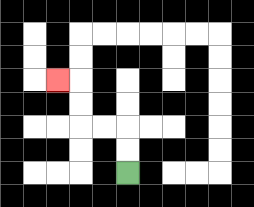{'start': '[5, 7]', 'end': '[2, 3]', 'path_directions': 'U,U,L,L,U,U,L', 'path_coordinates': '[[5, 7], [5, 6], [5, 5], [4, 5], [3, 5], [3, 4], [3, 3], [2, 3]]'}